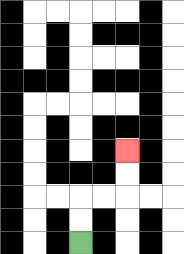{'start': '[3, 10]', 'end': '[5, 6]', 'path_directions': 'U,U,R,R,U,U', 'path_coordinates': '[[3, 10], [3, 9], [3, 8], [4, 8], [5, 8], [5, 7], [5, 6]]'}